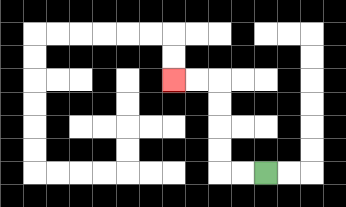{'start': '[11, 7]', 'end': '[7, 3]', 'path_directions': 'L,L,U,U,U,U,L,L', 'path_coordinates': '[[11, 7], [10, 7], [9, 7], [9, 6], [9, 5], [9, 4], [9, 3], [8, 3], [7, 3]]'}